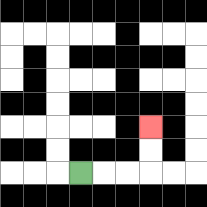{'start': '[3, 7]', 'end': '[6, 5]', 'path_directions': 'R,R,R,U,U', 'path_coordinates': '[[3, 7], [4, 7], [5, 7], [6, 7], [6, 6], [6, 5]]'}